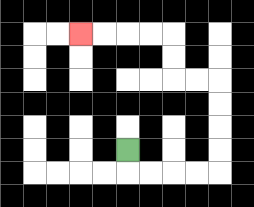{'start': '[5, 6]', 'end': '[3, 1]', 'path_directions': 'D,R,R,R,R,U,U,U,U,L,L,U,U,L,L,L,L', 'path_coordinates': '[[5, 6], [5, 7], [6, 7], [7, 7], [8, 7], [9, 7], [9, 6], [9, 5], [9, 4], [9, 3], [8, 3], [7, 3], [7, 2], [7, 1], [6, 1], [5, 1], [4, 1], [3, 1]]'}